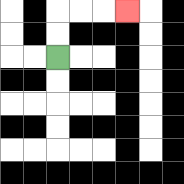{'start': '[2, 2]', 'end': '[5, 0]', 'path_directions': 'U,U,R,R,R', 'path_coordinates': '[[2, 2], [2, 1], [2, 0], [3, 0], [4, 0], [5, 0]]'}